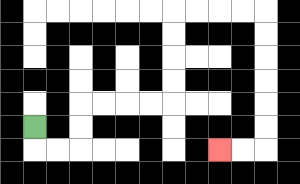{'start': '[1, 5]', 'end': '[9, 6]', 'path_directions': 'D,R,R,U,U,R,R,R,R,U,U,U,U,R,R,R,R,D,D,D,D,D,D,L,L', 'path_coordinates': '[[1, 5], [1, 6], [2, 6], [3, 6], [3, 5], [3, 4], [4, 4], [5, 4], [6, 4], [7, 4], [7, 3], [7, 2], [7, 1], [7, 0], [8, 0], [9, 0], [10, 0], [11, 0], [11, 1], [11, 2], [11, 3], [11, 4], [11, 5], [11, 6], [10, 6], [9, 6]]'}